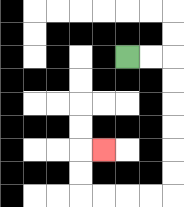{'start': '[5, 2]', 'end': '[4, 6]', 'path_directions': 'R,R,D,D,D,D,D,D,L,L,L,L,U,U,R', 'path_coordinates': '[[5, 2], [6, 2], [7, 2], [7, 3], [7, 4], [7, 5], [7, 6], [7, 7], [7, 8], [6, 8], [5, 8], [4, 8], [3, 8], [3, 7], [3, 6], [4, 6]]'}